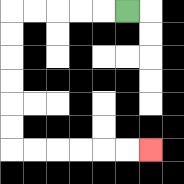{'start': '[5, 0]', 'end': '[6, 6]', 'path_directions': 'L,L,L,L,L,D,D,D,D,D,D,R,R,R,R,R,R', 'path_coordinates': '[[5, 0], [4, 0], [3, 0], [2, 0], [1, 0], [0, 0], [0, 1], [0, 2], [0, 3], [0, 4], [0, 5], [0, 6], [1, 6], [2, 6], [3, 6], [4, 6], [5, 6], [6, 6]]'}